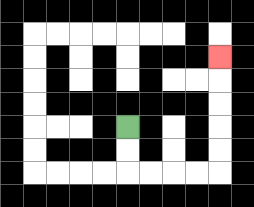{'start': '[5, 5]', 'end': '[9, 2]', 'path_directions': 'D,D,R,R,R,R,U,U,U,U,U', 'path_coordinates': '[[5, 5], [5, 6], [5, 7], [6, 7], [7, 7], [8, 7], [9, 7], [9, 6], [9, 5], [9, 4], [9, 3], [9, 2]]'}